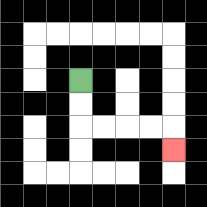{'start': '[3, 3]', 'end': '[7, 6]', 'path_directions': 'D,D,R,R,R,R,D', 'path_coordinates': '[[3, 3], [3, 4], [3, 5], [4, 5], [5, 5], [6, 5], [7, 5], [7, 6]]'}